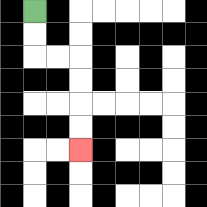{'start': '[1, 0]', 'end': '[3, 6]', 'path_directions': 'D,D,R,R,D,D,D,D', 'path_coordinates': '[[1, 0], [1, 1], [1, 2], [2, 2], [3, 2], [3, 3], [3, 4], [3, 5], [3, 6]]'}